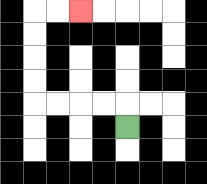{'start': '[5, 5]', 'end': '[3, 0]', 'path_directions': 'U,L,L,L,L,U,U,U,U,R,R', 'path_coordinates': '[[5, 5], [5, 4], [4, 4], [3, 4], [2, 4], [1, 4], [1, 3], [1, 2], [1, 1], [1, 0], [2, 0], [3, 0]]'}